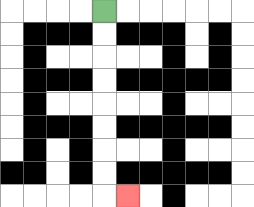{'start': '[4, 0]', 'end': '[5, 8]', 'path_directions': 'D,D,D,D,D,D,D,D,R', 'path_coordinates': '[[4, 0], [4, 1], [4, 2], [4, 3], [4, 4], [4, 5], [4, 6], [4, 7], [4, 8], [5, 8]]'}